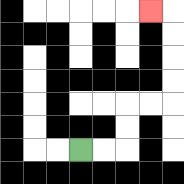{'start': '[3, 6]', 'end': '[6, 0]', 'path_directions': 'R,R,U,U,R,R,U,U,U,U,L', 'path_coordinates': '[[3, 6], [4, 6], [5, 6], [5, 5], [5, 4], [6, 4], [7, 4], [7, 3], [7, 2], [7, 1], [7, 0], [6, 0]]'}